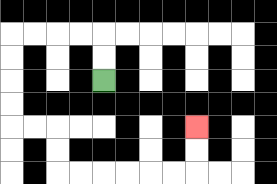{'start': '[4, 3]', 'end': '[8, 5]', 'path_directions': 'U,U,L,L,L,L,D,D,D,D,R,R,D,D,R,R,R,R,R,R,U,U', 'path_coordinates': '[[4, 3], [4, 2], [4, 1], [3, 1], [2, 1], [1, 1], [0, 1], [0, 2], [0, 3], [0, 4], [0, 5], [1, 5], [2, 5], [2, 6], [2, 7], [3, 7], [4, 7], [5, 7], [6, 7], [7, 7], [8, 7], [8, 6], [8, 5]]'}